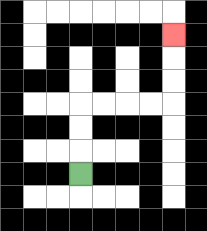{'start': '[3, 7]', 'end': '[7, 1]', 'path_directions': 'U,U,U,R,R,R,R,U,U,U', 'path_coordinates': '[[3, 7], [3, 6], [3, 5], [3, 4], [4, 4], [5, 4], [6, 4], [7, 4], [7, 3], [7, 2], [7, 1]]'}